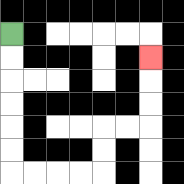{'start': '[0, 1]', 'end': '[6, 2]', 'path_directions': 'D,D,D,D,D,D,R,R,R,R,U,U,R,R,U,U,U', 'path_coordinates': '[[0, 1], [0, 2], [0, 3], [0, 4], [0, 5], [0, 6], [0, 7], [1, 7], [2, 7], [3, 7], [4, 7], [4, 6], [4, 5], [5, 5], [6, 5], [6, 4], [6, 3], [6, 2]]'}